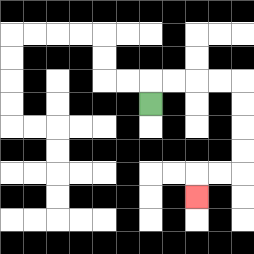{'start': '[6, 4]', 'end': '[8, 8]', 'path_directions': 'U,R,R,R,R,D,D,D,D,L,L,D', 'path_coordinates': '[[6, 4], [6, 3], [7, 3], [8, 3], [9, 3], [10, 3], [10, 4], [10, 5], [10, 6], [10, 7], [9, 7], [8, 7], [8, 8]]'}